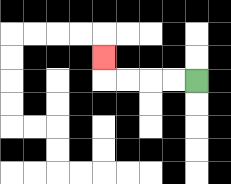{'start': '[8, 3]', 'end': '[4, 2]', 'path_directions': 'L,L,L,L,U', 'path_coordinates': '[[8, 3], [7, 3], [6, 3], [5, 3], [4, 3], [4, 2]]'}